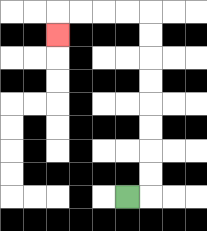{'start': '[5, 8]', 'end': '[2, 1]', 'path_directions': 'R,U,U,U,U,U,U,U,U,L,L,L,L,D', 'path_coordinates': '[[5, 8], [6, 8], [6, 7], [6, 6], [6, 5], [6, 4], [6, 3], [6, 2], [6, 1], [6, 0], [5, 0], [4, 0], [3, 0], [2, 0], [2, 1]]'}